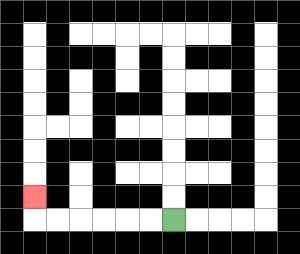{'start': '[7, 9]', 'end': '[1, 8]', 'path_directions': 'L,L,L,L,L,L,U', 'path_coordinates': '[[7, 9], [6, 9], [5, 9], [4, 9], [3, 9], [2, 9], [1, 9], [1, 8]]'}